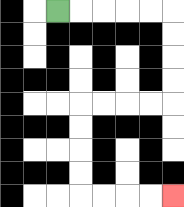{'start': '[2, 0]', 'end': '[7, 8]', 'path_directions': 'R,R,R,R,R,D,D,D,D,L,L,L,L,D,D,D,D,R,R,R,R', 'path_coordinates': '[[2, 0], [3, 0], [4, 0], [5, 0], [6, 0], [7, 0], [7, 1], [7, 2], [7, 3], [7, 4], [6, 4], [5, 4], [4, 4], [3, 4], [3, 5], [3, 6], [3, 7], [3, 8], [4, 8], [5, 8], [6, 8], [7, 8]]'}